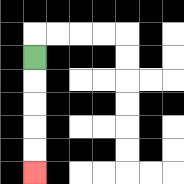{'start': '[1, 2]', 'end': '[1, 7]', 'path_directions': 'D,D,D,D,D', 'path_coordinates': '[[1, 2], [1, 3], [1, 4], [1, 5], [1, 6], [1, 7]]'}